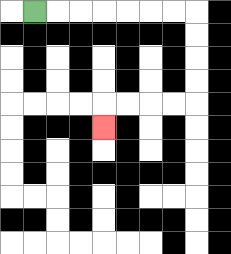{'start': '[1, 0]', 'end': '[4, 5]', 'path_directions': 'R,R,R,R,R,R,R,D,D,D,D,L,L,L,L,D', 'path_coordinates': '[[1, 0], [2, 0], [3, 0], [4, 0], [5, 0], [6, 0], [7, 0], [8, 0], [8, 1], [8, 2], [8, 3], [8, 4], [7, 4], [6, 4], [5, 4], [4, 4], [4, 5]]'}